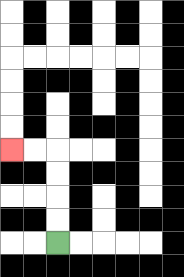{'start': '[2, 10]', 'end': '[0, 6]', 'path_directions': 'U,U,U,U,L,L', 'path_coordinates': '[[2, 10], [2, 9], [2, 8], [2, 7], [2, 6], [1, 6], [0, 6]]'}